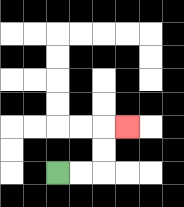{'start': '[2, 7]', 'end': '[5, 5]', 'path_directions': 'R,R,U,U,R', 'path_coordinates': '[[2, 7], [3, 7], [4, 7], [4, 6], [4, 5], [5, 5]]'}